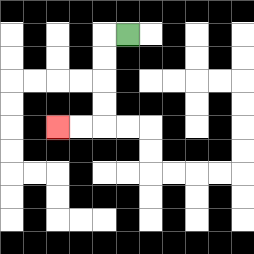{'start': '[5, 1]', 'end': '[2, 5]', 'path_directions': 'L,D,D,D,D,L,L', 'path_coordinates': '[[5, 1], [4, 1], [4, 2], [4, 3], [4, 4], [4, 5], [3, 5], [2, 5]]'}